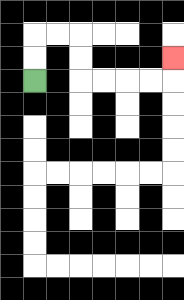{'start': '[1, 3]', 'end': '[7, 2]', 'path_directions': 'U,U,R,R,D,D,R,R,R,R,U', 'path_coordinates': '[[1, 3], [1, 2], [1, 1], [2, 1], [3, 1], [3, 2], [3, 3], [4, 3], [5, 3], [6, 3], [7, 3], [7, 2]]'}